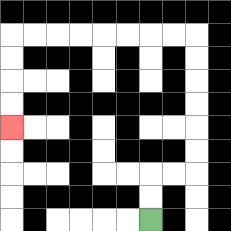{'start': '[6, 9]', 'end': '[0, 5]', 'path_directions': 'U,U,R,R,U,U,U,U,U,U,L,L,L,L,L,L,L,L,D,D,D,D', 'path_coordinates': '[[6, 9], [6, 8], [6, 7], [7, 7], [8, 7], [8, 6], [8, 5], [8, 4], [8, 3], [8, 2], [8, 1], [7, 1], [6, 1], [5, 1], [4, 1], [3, 1], [2, 1], [1, 1], [0, 1], [0, 2], [0, 3], [0, 4], [0, 5]]'}